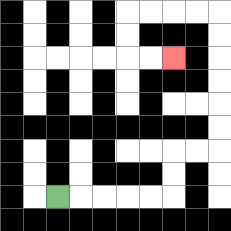{'start': '[2, 8]', 'end': '[7, 2]', 'path_directions': 'R,R,R,R,R,U,U,R,R,U,U,U,U,U,U,L,L,L,L,D,D,R,R', 'path_coordinates': '[[2, 8], [3, 8], [4, 8], [5, 8], [6, 8], [7, 8], [7, 7], [7, 6], [8, 6], [9, 6], [9, 5], [9, 4], [9, 3], [9, 2], [9, 1], [9, 0], [8, 0], [7, 0], [6, 0], [5, 0], [5, 1], [5, 2], [6, 2], [7, 2]]'}